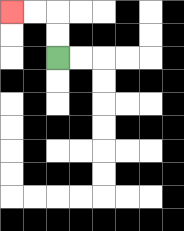{'start': '[2, 2]', 'end': '[0, 0]', 'path_directions': 'U,U,L,L', 'path_coordinates': '[[2, 2], [2, 1], [2, 0], [1, 0], [0, 0]]'}